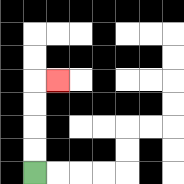{'start': '[1, 7]', 'end': '[2, 3]', 'path_directions': 'U,U,U,U,R', 'path_coordinates': '[[1, 7], [1, 6], [1, 5], [1, 4], [1, 3], [2, 3]]'}